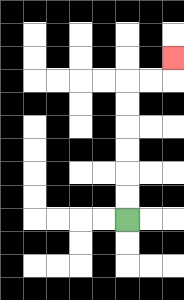{'start': '[5, 9]', 'end': '[7, 2]', 'path_directions': 'U,U,U,U,U,U,R,R,U', 'path_coordinates': '[[5, 9], [5, 8], [5, 7], [5, 6], [5, 5], [5, 4], [5, 3], [6, 3], [7, 3], [7, 2]]'}